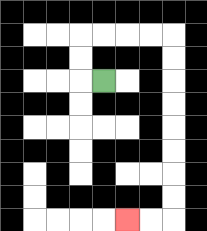{'start': '[4, 3]', 'end': '[5, 9]', 'path_directions': 'L,U,U,R,R,R,R,D,D,D,D,D,D,D,D,L,L', 'path_coordinates': '[[4, 3], [3, 3], [3, 2], [3, 1], [4, 1], [5, 1], [6, 1], [7, 1], [7, 2], [7, 3], [7, 4], [7, 5], [7, 6], [7, 7], [7, 8], [7, 9], [6, 9], [5, 9]]'}